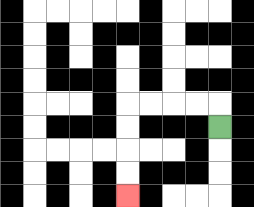{'start': '[9, 5]', 'end': '[5, 8]', 'path_directions': 'U,L,L,L,L,D,D,D,D', 'path_coordinates': '[[9, 5], [9, 4], [8, 4], [7, 4], [6, 4], [5, 4], [5, 5], [5, 6], [5, 7], [5, 8]]'}